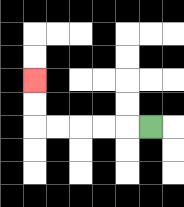{'start': '[6, 5]', 'end': '[1, 3]', 'path_directions': 'L,L,L,L,L,U,U', 'path_coordinates': '[[6, 5], [5, 5], [4, 5], [3, 5], [2, 5], [1, 5], [1, 4], [1, 3]]'}